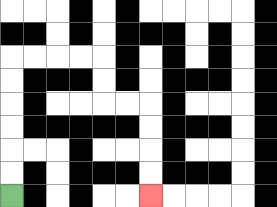{'start': '[0, 8]', 'end': '[6, 8]', 'path_directions': 'U,U,U,U,U,U,R,R,R,R,D,D,R,R,D,D,D,D', 'path_coordinates': '[[0, 8], [0, 7], [0, 6], [0, 5], [0, 4], [0, 3], [0, 2], [1, 2], [2, 2], [3, 2], [4, 2], [4, 3], [4, 4], [5, 4], [6, 4], [6, 5], [6, 6], [6, 7], [6, 8]]'}